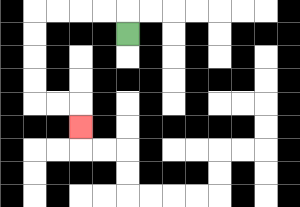{'start': '[5, 1]', 'end': '[3, 5]', 'path_directions': 'U,L,L,L,L,D,D,D,D,R,R,D', 'path_coordinates': '[[5, 1], [5, 0], [4, 0], [3, 0], [2, 0], [1, 0], [1, 1], [1, 2], [1, 3], [1, 4], [2, 4], [3, 4], [3, 5]]'}